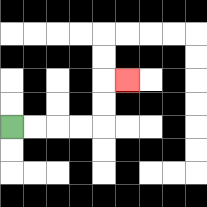{'start': '[0, 5]', 'end': '[5, 3]', 'path_directions': 'R,R,R,R,U,U,R', 'path_coordinates': '[[0, 5], [1, 5], [2, 5], [3, 5], [4, 5], [4, 4], [4, 3], [5, 3]]'}